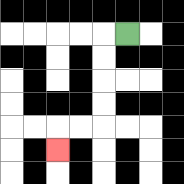{'start': '[5, 1]', 'end': '[2, 6]', 'path_directions': 'L,D,D,D,D,L,L,D', 'path_coordinates': '[[5, 1], [4, 1], [4, 2], [4, 3], [4, 4], [4, 5], [3, 5], [2, 5], [2, 6]]'}